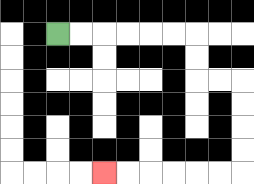{'start': '[2, 1]', 'end': '[4, 7]', 'path_directions': 'R,R,R,R,R,R,D,D,R,R,D,D,D,D,L,L,L,L,L,L', 'path_coordinates': '[[2, 1], [3, 1], [4, 1], [5, 1], [6, 1], [7, 1], [8, 1], [8, 2], [8, 3], [9, 3], [10, 3], [10, 4], [10, 5], [10, 6], [10, 7], [9, 7], [8, 7], [7, 7], [6, 7], [5, 7], [4, 7]]'}